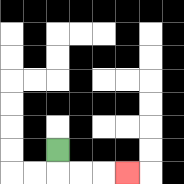{'start': '[2, 6]', 'end': '[5, 7]', 'path_directions': 'D,R,R,R', 'path_coordinates': '[[2, 6], [2, 7], [3, 7], [4, 7], [5, 7]]'}